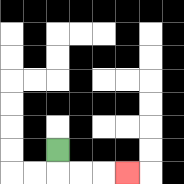{'start': '[2, 6]', 'end': '[5, 7]', 'path_directions': 'D,R,R,R', 'path_coordinates': '[[2, 6], [2, 7], [3, 7], [4, 7], [5, 7]]'}